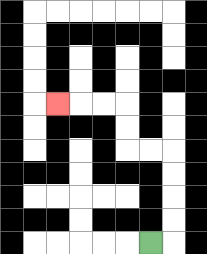{'start': '[6, 10]', 'end': '[2, 4]', 'path_directions': 'R,U,U,U,U,L,L,U,U,L,L,L', 'path_coordinates': '[[6, 10], [7, 10], [7, 9], [7, 8], [7, 7], [7, 6], [6, 6], [5, 6], [5, 5], [5, 4], [4, 4], [3, 4], [2, 4]]'}